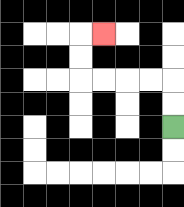{'start': '[7, 5]', 'end': '[4, 1]', 'path_directions': 'U,U,L,L,L,L,U,U,R', 'path_coordinates': '[[7, 5], [7, 4], [7, 3], [6, 3], [5, 3], [4, 3], [3, 3], [3, 2], [3, 1], [4, 1]]'}